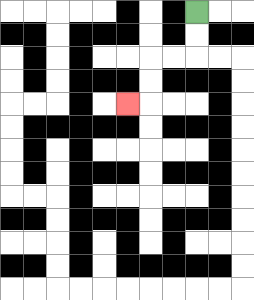{'start': '[8, 0]', 'end': '[5, 4]', 'path_directions': 'D,D,L,L,D,D,L', 'path_coordinates': '[[8, 0], [8, 1], [8, 2], [7, 2], [6, 2], [6, 3], [6, 4], [5, 4]]'}